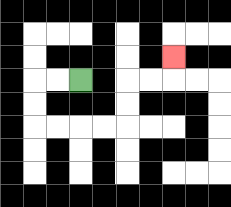{'start': '[3, 3]', 'end': '[7, 2]', 'path_directions': 'L,L,D,D,R,R,R,R,U,U,R,R,U', 'path_coordinates': '[[3, 3], [2, 3], [1, 3], [1, 4], [1, 5], [2, 5], [3, 5], [4, 5], [5, 5], [5, 4], [5, 3], [6, 3], [7, 3], [7, 2]]'}